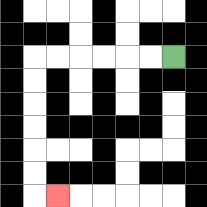{'start': '[7, 2]', 'end': '[2, 8]', 'path_directions': 'L,L,L,L,L,L,D,D,D,D,D,D,R', 'path_coordinates': '[[7, 2], [6, 2], [5, 2], [4, 2], [3, 2], [2, 2], [1, 2], [1, 3], [1, 4], [1, 5], [1, 6], [1, 7], [1, 8], [2, 8]]'}